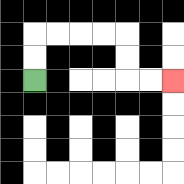{'start': '[1, 3]', 'end': '[7, 3]', 'path_directions': 'U,U,R,R,R,R,D,D,R,R', 'path_coordinates': '[[1, 3], [1, 2], [1, 1], [2, 1], [3, 1], [4, 1], [5, 1], [5, 2], [5, 3], [6, 3], [7, 3]]'}